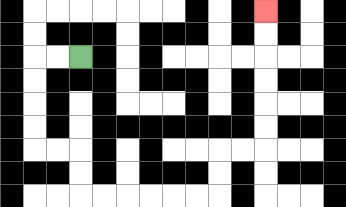{'start': '[3, 2]', 'end': '[11, 0]', 'path_directions': 'L,L,D,D,D,D,R,R,D,D,R,R,R,R,R,R,U,U,R,R,U,U,U,U,U,U', 'path_coordinates': '[[3, 2], [2, 2], [1, 2], [1, 3], [1, 4], [1, 5], [1, 6], [2, 6], [3, 6], [3, 7], [3, 8], [4, 8], [5, 8], [6, 8], [7, 8], [8, 8], [9, 8], [9, 7], [9, 6], [10, 6], [11, 6], [11, 5], [11, 4], [11, 3], [11, 2], [11, 1], [11, 0]]'}